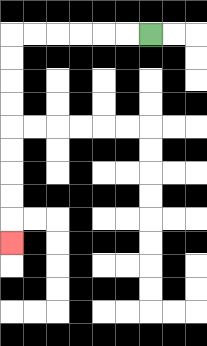{'start': '[6, 1]', 'end': '[0, 10]', 'path_directions': 'L,L,L,L,L,L,D,D,D,D,D,D,D,D,D', 'path_coordinates': '[[6, 1], [5, 1], [4, 1], [3, 1], [2, 1], [1, 1], [0, 1], [0, 2], [0, 3], [0, 4], [0, 5], [0, 6], [0, 7], [0, 8], [0, 9], [0, 10]]'}